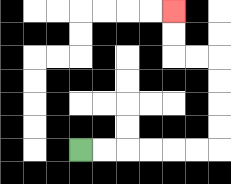{'start': '[3, 6]', 'end': '[7, 0]', 'path_directions': 'R,R,R,R,R,R,U,U,U,U,L,L,U,U', 'path_coordinates': '[[3, 6], [4, 6], [5, 6], [6, 6], [7, 6], [8, 6], [9, 6], [9, 5], [9, 4], [9, 3], [9, 2], [8, 2], [7, 2], [7, 1], [7, 0]]'}